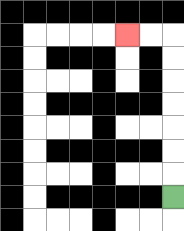{'start': '[7, 8]', 'end': '[5, 1]', 'path_directions': 'U,U,U,U,U,U,U,L,L', 'path_coordinates': '[[7, 8], [7, 7], [7, 6], [7, 5], [7, 4], [7, 3], [7, 2], [7, 1], [6, 1], [5, 1]]'}